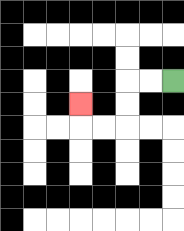{'start': '[7, 3]', 'end': '[3, 4]', 'path_directions': 'L,L,D,D,L,L,U', 'path_coordinates': '[[7, 3], [6, 3], [5, 3], [5, 4], [5, 5], [4, 5], [3, 5], [3, 4]]'}